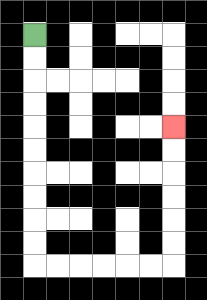{'start': '[1, 1]', 'end': '[7, 5]', 'path_directions': 'D,D,D,D,D,D,D,D,D,D,R,R,R,R,R,R,U,U,U,U,U,U', 'path_coordinates': '[[1, 1], [1, 2], [1, 3], [1, 4], [1, 5], [1, 6], [1, 7], [1, 8], [1, 9], [1, 10], [1, 11], [2, 11], [3, 11], [4, 11], [5, 11], [6, 11], [7, 11], [7, 10], [7, 9], [7, 8], [7, 7], [7, 6], [7, 5]]'}